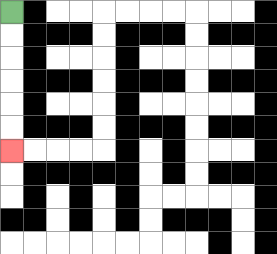{'start': '[0, 0]', 'end': '[0, 6]', 'path_directions': 'D,D,D,D,D,D', 'path_coordinates': '[[0, 0], [0, 1], [0, 2], [0, 3], [0, 4], [0, 5], [0, 6]]'}